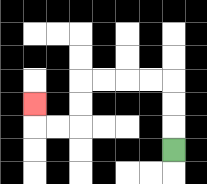{'start': '[7, 6]', 'end': '[1, 4]', 'path_directions': 'U,U,U,L,L,L,L,D,D,L,L,U', 'path_coordinates': '[[7, 6], [7, 5], [7, 4], [7, 3], [6, 3], [5, 3], [4, 3], [3, 3], [3, 4], [3, 5], [2, 5], [1, 5], [1, 4]]'}